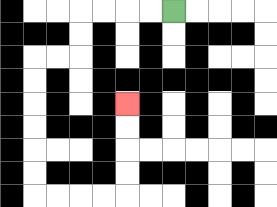{'start': '[7, 0]', 'end': '[5, 4]', 'path_directions': 'L,L,L,L,D,D,L,L,D,D,D,D,D,D,R,R,R,R,U,U,U,U', 'path_coordinates': '[[7, 0], [6, 0], [5, 0], [4, 0], [3, 0], [3, 1], [3, 2], [2, 2], [1, 2], [1, 3], [1, 4], [1, 5], [1, 6], [1, 7], [1, 8], [2, 8], [3, 8], [4, 8], [5, 8], [5, 7], [5, 6], [5, 5], [5, 4]]'}